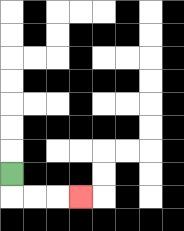{'start': '[0, 7]', 'end': '[3, 8]', 'path_directions': 'D,R,R,R', 'path_coordinates': '[[0, 7], [0, 8], [1, 8], [2, 8], [3, 8]]'}